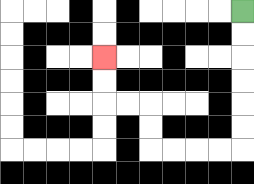{'start': '[10, 0]', 'end': '[4, 2]', 'path_directions': 'D,D,D,D,D,D,L,L,L,L,U,U,L,L,U,U', 'path_coordinates': '[[10, 0], [10, 1], [10, 2], [10, 3], [10, 4], [10, 5], [10, 6], [9, 6], [8, 6], [7, 6], [6, 6], [6, 5], [6, 4], [5, 4], [4, 4], [4, 3], [4, 2]]'}